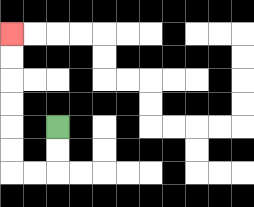{'start': '[2, 5]', 'end': '[0, 1]', 'path_directions': 'D,D,L,L,U,U,U,U,U,U', 'path_coordinates': '[[2, 5], [2, 6], [2, 7], [1, 7], [0, 7], [0, 6], [0, 5], [0, 4], [0, 3], [0, 2], [0, 1]]'}